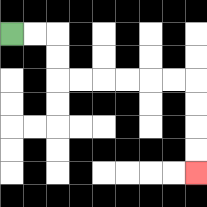{'start': '[0, 1]', 'end': '[8, 7]', 'path_directions': 'R,R,D,D,R,R,R,R,R,R,D,D,D,D', 'path_coordinates': '[[0, 1], [1, 1], [2, 1], [2, 2], [2, 3], [3, 3], [4, 3], [5, 3], [6, 3], [7, 3], [8, 3], [8, 4], [8, 5], [8, 6], [8, 7]]'}